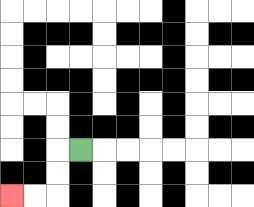{'start': '[3, 6]', 'end': '[0, 8]', 'path_directions': 'L,D,D,L,L', 'path_coordinates': '[[3, 6], [2, 6], [2, 7], [2, 8], [1, 8], [0, 8]]'}